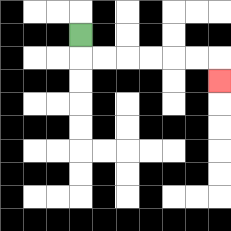{'start': '[3, 1]', 'end': '[9, 3]', 'path_directions': 'D,R,R,R,R,R,R,D', 'path_coordinates': '[[3, 1], [3, 2], [4, 2], [5, 2], [6, 2], [7, 2], [8, 2], [9, 2], [9, 3]]'}